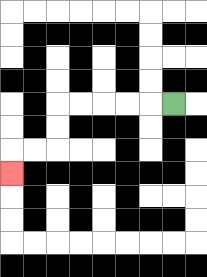{'start': '[7, 4]', 'end': '[0, 7]', 'path_directions': 'L,L,L,L,L,D,D,L,L,D', 'path_coordinates': '[[7, 4], [6, 4], [5, 4], [4, 4], [3, 4], [2, 4], [2, 5], [2, 6], [1, 6], [0, 6], [0, 7]]'}